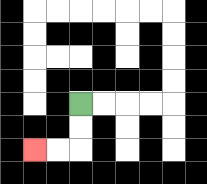{'start': '[3, 4]', 'end': '[1, 6]', 'path_directions': 'D,D,L,L', 'path_coordinates': '[[3, 4], [3, 5], [3, 6], [2, 6], [1, 6]]'}